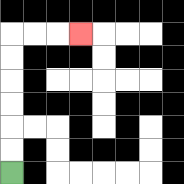{'start': '[0, 7]', 'end': '[3, 1]', 'path_directions': 'U,U,U,U,U,U,R,R,R', 'path_coordinates': '[[0, 7], [0, 6], [0, 5], [0, 4], [0, 3], [0, 2], [0, 1], [1, 1], [2, 1], [3, 1]]'}